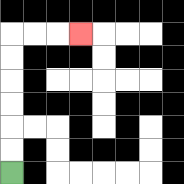{'start': '[0, 7]', 'end': '[3, 1]', 'path_directions': 'U,U,U,U,U,U,R,R,R', 'path_coordinates': '[[0, 7], [0, 6], [0, 5], [0, 4], [0, 3], [0, 2], [0, 1], [1, 1], [2, 1], [3, 1]]'}